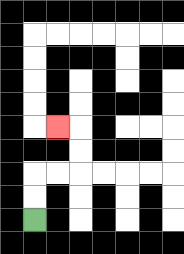{'start': '[1, 9]', 'end': '[2, 5]', 'path_directions': 'U,U,R,R,U,U,L', 'path_coordinates': '[[1, 9], [1, 8], [1, 7], [2, 7], [3, 7], [3, 6], [3, 5], [2, 5]]'}